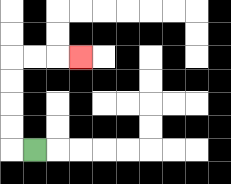{'start': '[1, 6]', 'end': '[3, 2]', 'path_directions': 'L,U,U,U,U,R,R,R', 'path_coordinates': '[[1, 6], [0, 6], [0, 5], [0, 4], [0, 3], [0, 2], [1, 2], [2, 2], [3, 2]]'}